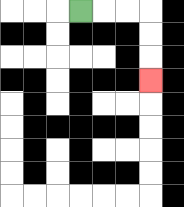{'start': '[3, 0]', 'end': '[6, 3]', 'path_directions': 'R,R,R,D,D,D', 'path_coordinates': '[[3, 0], [4, 0], [5, 0], [6, 0], [6, 1], [6, 2], [6, 3]]'}